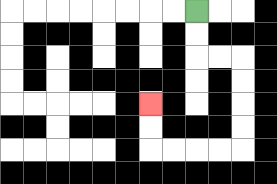{'start': '[8, 0]', 'end': '[6, 4]', 'path_directions': 'D,D,R,R,D,D,D,D,L,L,L,L,U,U', 'path_coordinates': '[[8, 0], [8, 1], [8, 2], [9, 2], [10, 2], [10, 3], [10, 4], [10, 5], [10, 6], [9, 6], [8, 6], [7, 6], [6, 6], [6, 5], [6, 4]]'}